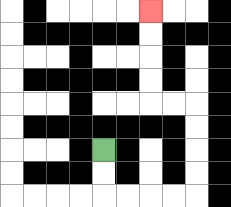{'start': '[4, 6]', 'end': '[6, 0]', 'path_directions': 'D,D,R,R,R,R,U,U,U,U,L,L,U,U,U,U', 'path_coordinates': '[[4, 6], [4, 7], [4, 8], [5, 8], [6, 8], [7, 8], [8, 8], [8, 7], [8, 6], [8, 5], [8, 4], [7, 4], [6, 4], [6, 3], [6, 2], [6, 1], [6, 0]]'}